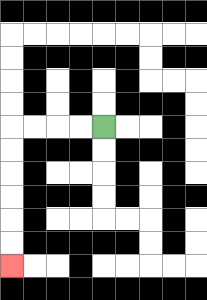{'start': '[4, 5]', 'end': '[0, 11]', 'path_directions': 'L,L,L,L,D,D,D,D,D,D', 'path_coordinates': '[[4, 5], [3, 5], [2, 5], [1, 5], [0, 5], [0, 6], [0, 7], [0, 8], [0, 9], [0, 10], [0, 11]]'}